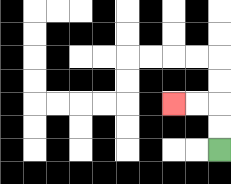{'start': '[9, 6]', 'end': '[7, 4]', 'path_directions': 'U,U,L,L', 'path_coordinates': '[[9, 6], [9, 5], [9, 4], [8, 4], [7, 4]]'}